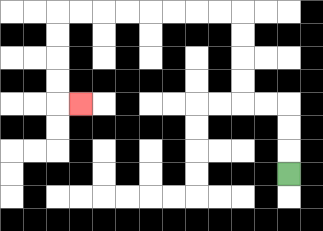{'start': '[12, 7]', 'end': '[3, 4]', 'path_directions': 'U,U,U,L,L,U,U,U,U,L,L,L,L,L,L,L,L,D,D,D,D,R', 'path_coordinates': '[[12, 7], [12, 6], [12, 5], [12, 4], [11, 4], [10, 4], [10, 3], [10, 2], [10, 1], [10, 0], [9, 0], [8, 0], [7, 0], [6, 0], [5, 0], [4, 0], [3, 0], [2, 0], [2, 1], [2, 2], [2, 3], [2, 4], [3, 4]]'}